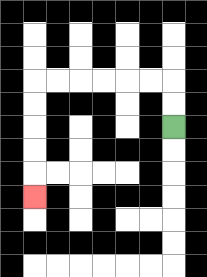{'start': '[7, 5]', 'end': '[1, 8]', 'path_directions': 'U,U,L,L,L,L,L,L,D,D,D,D,D', 'path_coordinates': '[[7, 5], [7, 4], [7, 3], [6, 3], [5, 3], [4, 3], [3, 3], [2, 3], [1, 3], [1, 4], [1, 5], [1, 6], [1, 7], [1, 8]]'}